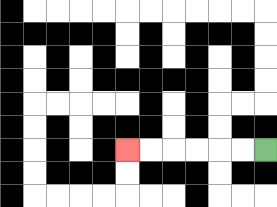{'start': '[11, 6]', 'end': '[5, 6]', 'path_directions': 'L,L,L,L,L,L', 'path_coordinates': '[[11, 6], [10, 6], [9, 6], [8, 6], [7, 6], [6, 6], [5, 6]]'}